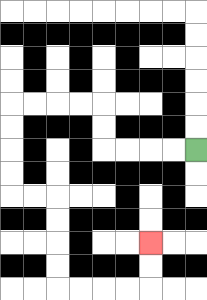{'start': '[8, 6]', 'end': '[6, 10]', 'path_directions': 'L,L,L,L,U,U,L,L,L,L,D,D,D,D,R,R,D,D,D,D,R,R,R,R,U,U', 'path_coordinates': '[[8, 6], [7, 6], [6, 6], [5, 6], [4, 6], [4, 5], [4, 4], [3, 4], [2, 4], [1, 4], [0, 4], [0, 5], [0, 6], [0, 7], [0, 8], [1, 8], [2, 8], [2, 9], [2, 10], [2, 11], [2, 12], [3, 12], [4, 12], [5, 12], [6, 12], [6, 11], [6, 10]]'}